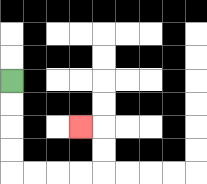{'start': '[0, 3]', 'end': '[3, 5]', 'path_directions': 'D,D,D,D,R,R,R,R,U,U,L', 'path_coordinates': '[[0, 3], [0, 4], [0, 5], [0, 6], [0, 7], [1, 7], [2, 7], [3, 7], [4, 7], [4, 6], [4, 5], [3, 5]]'}